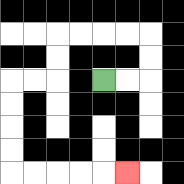{'start': '[4, 3]', 'end': '[5, 7]', 'path_directions': 'R,R,U,U,L,L,L,L,D,D,L,L,D,D,D,D,R,R,R,R,R', 'path_coordinates': '[[4, 3], [5, 3], [6, 3], [6, 2], [6, 1], [5, 1], [4, 1], [3, 1], [2, 1], [2, 2], [2, 3], [1, 3], [0, 3], [0, 4], [0, 5], [0, 6], [0, 7], [1, 7], [2, 7], [3, 7], [4, 7], [5, 7]]'}